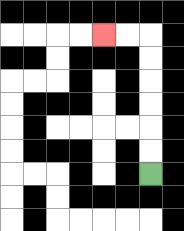{'start': '[6, 7]', 'end': '[4, 1]', 'path_directions': 'U,U,U,U,U,U,L,L', 'path_coordinates': '[[6, 7], [6, 6], [6, 5], [6, 4], [6, 3], [6, 2], [6, 1], [5, 1], [4, 1]]'}